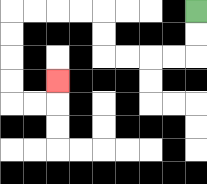{'start': '[8, 0]', 'end': '[2, 3]', 'path_directions': 'D,D,L,L,L,L,U,U,L,L,L,L,D,D,D,D,R,R,U', 'path_coordinates': '[[8, 0], [8, 1], [8, 2], [7, 2], [6, 2], [5, 2], [4, 2], [4, 1], [4, 0], [3, 0], [2, 0], [1, 0], [0, 0], [0, 1], [0, 2], [0, 3], [0, 4], [1, 4], [2, 4], [2, 3]]'}